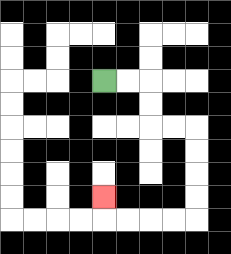{'start': '[4, 3]', 'end': '[4, 8]', 'path_directions': 'R,R,D,D,R,R,D,D,D,D,L,L,L,L,U', 'path_coordinates': '[[4, 3], [5, 3], [6, 3], [6, 4], [6, 5], [7, 5], [8, 5], [8, 6], [8, 7], [8, 8], [8, 9], [7, 9], [6, 9], [5, 9], [4, 9], [4, 8]]'}